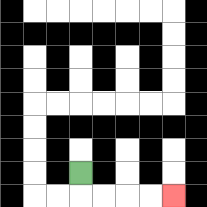{'start': '[3, 7]', 'end': '[7, 8]', 'path_directions': 'D,R,R,R,R', 'path_coordinates': '[[3, 7], [3, 8], [4, 8], [5, 8], [6, 8], [7, 8]]'}